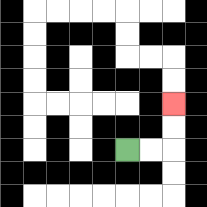{'start': '[5, 6]', 'end': '[7, 4]', 'path_directions': 'R,R,U,U', 'path_coordinates': '[[5, 6], [6, 6], [7, 6], [7, 5], [7, 4]]'}